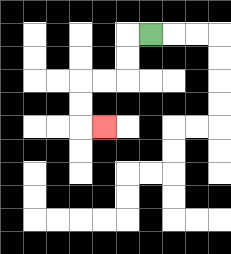{'start': '[6, 1]', 'end': '[4, 5]', 'path_directions': 'L,D,D,L,L,D,D,R', 'path_coordinates': '[[6, 1], [5, 1], [5, 2], [5, 3], [4, 3], [3, 3], [3, 4], [3, 5], [4, 5]]'}